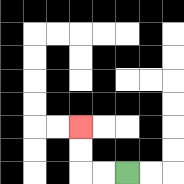{'start': '[5, 7]', 'end': '[3, 5]', 'path_directions': 'L,L,U,U', 'path_coordinates': '[[5, 7], [4, 7], [3, 7], [3, 6], [3, 5]]'}